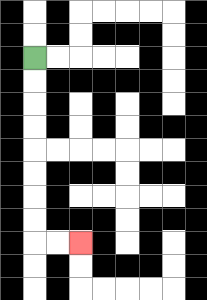{'start': '[1, 2]', 'end': '[3, 10]', 'path_directions': 'D,D,D,D,D,D,D,D,R,R', 'path_coordinates': '[[1, 2], [1, 3], [1, 4], [1, 5], [1, 6], [1, 7], [1, 8], [1, 9], [1, 10], [2, 10], [3, 10]]'}